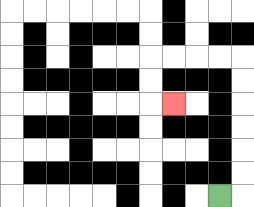{'start': '[9, 8]', 'end': '[7, 4]', 'path_directions': 'R,U,U,U,U,U,U,L,L,L,L,D,D,R', 'path_coordinates': '[[9, 8], [10, 8], [10, 7], [10, 6], [10, 5], [10, 4], [10, 3], [10, 2], [9, 2], [8, 2], [7, 2], [6, 2], [6, 3], [6, 4], [7, 4]]'}